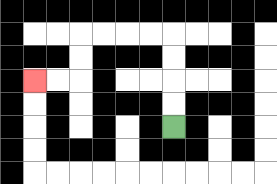{'start': '[7, 5]', 'end': '[1, 3]', 'path_directions': 'U,U,U,U,L,L,L,L,D,D,L,L', 'path_coordinates': '[[7, 5], [7, 4], [7, 3], [7, 2], [7, 1], [6, 1], [5, 1], [4, 1], [3, 1], [3, 2], [3, 3], [2, 3], [1, 3]]'}